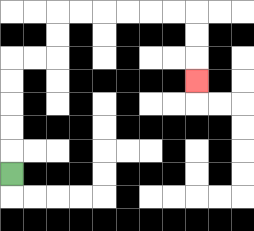{'start': '[0, 7]', 'end': '[8, 3]', 'path_directions': 'U,U,U,U,U,R,R,U,U,R,R,R,R,R,R,D,D,D', 'path_coordinates': '[[0, 7], [0, 6], [0, 5], [0, 4], [0, 3], [0, 2], [1, 2], [2, 2], [2, 1], [2, 0], [3, 0], [4, 0], [5, 0], [6, 0], [7, 0], [8, 0], [8, 1], [8, 2], [8, 3]]'}